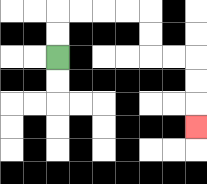{'start': '[2, 2]', 'end': '[8, 5]', 'path_directions': 'U,U,R,R,R,R,D,D,R,R,D,D,D', 'path_coordinates': '[[2, 2], [2, 1], [2, 0], [3, 0], [4, 0], [5, 0], [6, 0], [6, 1], [6, 2], [7, 2], [8, 2], [8, 3], [8, 4], [8, 5]]'}